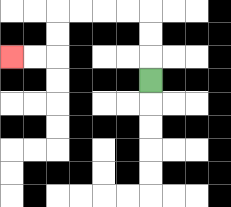{'start': '[6, 3]', 'end': '[0, 2]', 'path_directions': 'U,U,U,L,L,L,L,D,D,L,L', 'path_coordinates': '[[6, 3], [6, 2], [6, 1], [6, 0], [5, 0], [4, 0], [3, 0], [2, 0], [2, 1], [2, 2], [1, 2], [0, 2]]'}